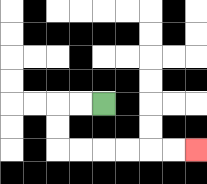{'start': '[4, 4]', 'end': '[8, 6]', 'path_directions': 'L,L,D,D,R,R,R,R,R,R', 'path_coordinates': '[[4, 4], [3, 4], [2, 4], [2, 5], [2, 6], [3, 6], [4, 6], [5, 6], [6, 6], [7, 6], [8, 6]]'}